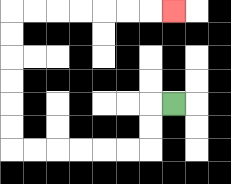{'start': '[7, 4]', 'end': '[7, 0]', 'path_directions': 'L,D,D,L,L,L,L,L,L,U,U,U,U,U,U,R,R,R,R,R,R,R', 'path_coordinates': '[[7, 4], [6, 4], [6, 5], [6, 6], [5, 6], [4, 6], [3, 6], [2, 6], [1, 6], [0, 6], [0, 5], [0, 4], [0, 3], [0, 2], [0, 1], [0, 0], [1, 0], [2, 0], [3, 0], [4, 0], [5, 0], [6, 0], [7, 0]]'}